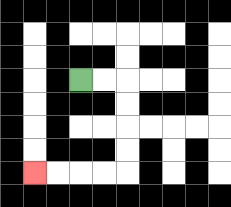{'start': '[3, 3]', 'end': '[1, 7]', 'path_directions': 'R,R,D,D,D,D,L,L,L,L', 'path_coordinates': '[[3, 3], [4, 3], [5, 3], [5, 4], [5, 5], [5, 6], [5, 7], [4, 7], [3, 7], [2, 7], [1, 7]]'}